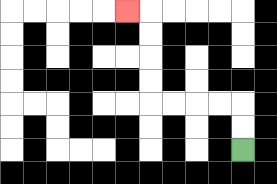{'start': '[10, 6]', 'end': '[5, 0]', 'path_directions': 'U,U,L,L,L,L,U,U,U,U,L', 'path_coordinates': '[[10, 6], [10, 5], [10, 4], [9, 4], [8, 4], [7, 4], [6, 4], [6, 3], [6, 2], [6, 1], [6, 0], [5, 0]]'}